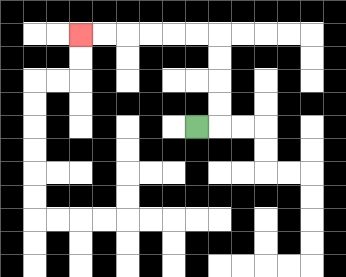{'start': '[8, 5]', 'end': '[3, 1]', 'path_directions': 'R,U,U,U,U,L,L,L,L,L,L', 'path_coordinates': '[[8, 5], [9, 5], [9, 4], [9, 3], [9, 2], [9, 1], [8, 1], [7, 1], [6, 1], [5, 1], [4, 1], [3, 1]]'}